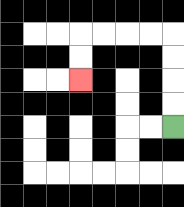{'start': '[7, 5]', 'end': '[3, 3]', 'path_directions': 'U,U,U,U,L,L,L,L,D,D', 'path_coordinates': '[[7, 5], [7, 4], [7, 3], [7, 2], [7, 1], [6, 1], [5, 1], [4, 1], [3, 1], [3, 2], [3, 3]]'}